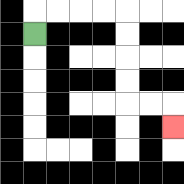{'start': '[1, 1]', 'end': '[7, 5]', 'path_directions': 'U,R,R,R,R,D,D,D,D,R,R,D', 'path_coordinates': '[[1, 1], [1, 0], [2, 0], [3, 0], [4, 0], [5, 0], [5, 1], [5, 2], [5, 3], [5, 4], [6, 4], [7, 4], [7, 5]]'}